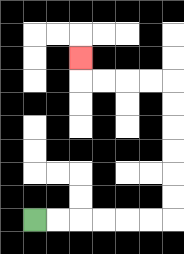{'start': '[1, 9]', 'end': '[3, 2]', 'path_directions': 'R,R,R,R,R,R,U,U,U,U,U,U,L,L,L,L,U', 'path_coordinates': '[[1, 9], [2, 9], [3, 9], [4, 9], [5, 9], [6, 9], [7, 9], [7, 8], [7, 7], [7, 6], [7, 5], [7, 4], [7, 3], [6, 3], [5, 3], [4, 3], [3, 3], [3, 2]]'}